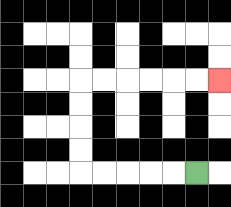{'start': '[8, 7]', 'end': '[9, 3]', 'path_directions': 'L,L,L,L,L,U,U,U,U,R,R,R,R,R,R', 'path_coordinates': '[[8, 7], [7, 7], [6, 7], [5, 7], [4, 7], [3, 7], [3, 6], [3, 5], [3, 4], [3, 3], [4, 3], [5, 3], [6, 3], [7, 3], [8, 3], [9, 3]]'}